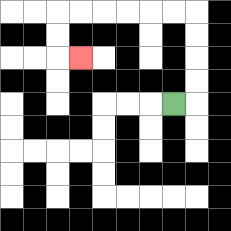{'start': '[7, 4]', 'end': '[3, 2]', 'path_directions': 'R,U,U,U,U,L,L,L,L,L,L,D,D,R', 'path_coordinates': '[[7, 4], [8, 4], [8, 3], [8, 2], [8, 1], [8, 0], [7, 0], [6, 0], [5, 0], [4, 0], [3, 0], [2, 0], [2, 1], [2, 2], [3, 2]]'}